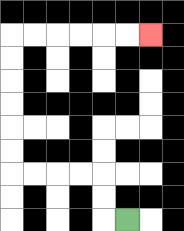{'start': '[5, 9]', 'end': '[6, 1]', 'path_directions': 'L,U,U,L,L,L,L,U,U,U,U,U,U,R,R,R,R,R,R', 'path_coordinates': '[[5, 9], [4, 9], [4, 8], [4, 7], [3, 7], [2, 7], [1, 7], [0, 7], [0, 6], [0, 5], [0, 4], [0, 3], [0, 2], [0, 1], [1, 1], [2, 1], [3, 1], [4, 1], [5, 1], [6, 1]]'}